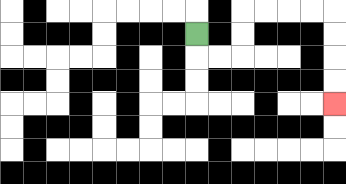{'start': '[8, 1]', 'end': '[14, 4]', 'path_directions': 'D,R,R,U,U,R,R,R,R,D,D,D,D', 'path_coordinates': '[[8, 1], [8, 2], [9, 2], [10, 2], [10, 1], [10, 0], [11, 0], [12, 0], [13, 0], [14, 0], [14, 1], [14, 2], [14, 3], [14, 4]]'}